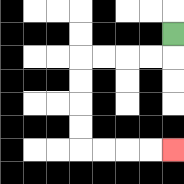{'start': '[7, 1]', 'end': '[7, 6]', 'path_directions': 'D,L,L,L,L,D,D,D,D,R,R,R,R', 'path_coordinates': '[[7, 1], [7, 2], [6, 2], [5, 2], [4, 2], [3, 2], [3, 3], [3, 4], [3, 5], [3, 6], [4, 6], [5, 6], [6, 6], [7, 6]]'}